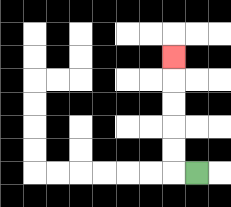{'start': '[8, 7]', 'end': '[7, 2]', 'path_directions': 'L,U,U,U,U,U', 'path_coordinates': '[[8, 7], [7, 7], [7, 6], [7, 5], [7, 4], [7, 3], [7, 2]]'}